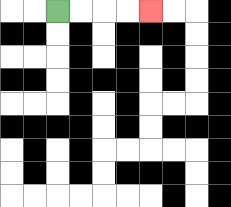{'start': '[2, 0]', 'end': '[6, 0]', 'path_directions': 'R,R,R,R', 'path_coordinates': '[[2, 0], [3, 0], [4, 0], [5, 0], [6, 0]]'}